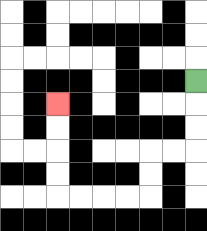{'start': '[8, 3]', 'end': '[2, 4]', 'path_directions': 'D,D,D,L,L,D,D,L,L,L,L,U,U,U,U', 'path_coordinates': '[[8, 3], [8, 4], [8, 5], [8, 6], [7, 6], [6, 6], [6, 7], [6, 8], [5, 8], [4, 8], [3, 8], [2, 8], [2, 7], [2, 6], [2, 5], [2, 4]]'}